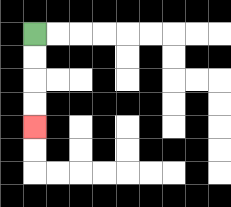{'start': '[1, 1]', 'end': '[1, 5]', 'path_directions': 'D,D,D,D', 'path_coordinates': '[[1, 1], [1, 2], [1, 3], [1, 4], [1, 5]]'}